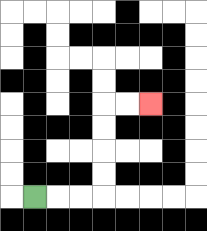{'start': '[1, 8]', 'end': '[6, 4]', 'path_directions': 'R,R,R,U,U,U,U,R,R', 'path_coordinates': '[[1, 8], [2, 8], [3, 8], [4, 8], [4, 7], [4, 6], [4, 5], [4, 4], [5, 4], [6, 4]]'}